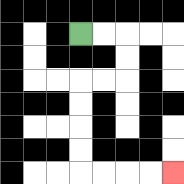{'start': '[3, 1]', 'end': '[7, 7]', 'path_directions': 'R,R,D,D,L,L,D,D,D,D,R,R,R,R', 'path_coordinates': '[[3, 1], [4, 1], [5, 1], [5, 2], [5, 3], [4, 3], [3, 3], [3, 4], [3, 5], [3, 6], [3, 7], [4, 7], [5, 7], [6, 7], [7, 7]]'}